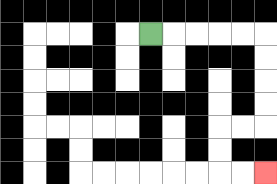{'start': '[6, 1]', 'end': '[11, 7]', 'path_directions': 'R,R,R,R,R,D,D,D,D,L,L,D,D,R,R', 'path_coordinates': '[[6, 1], [7, 1], [8, 1], [9, 1], [10, 1], [11, 1], [11, 2], [11, 3], [11, 4], [11, 5], [10, 5], [9, 5], [9, 6], [9, 7], [10, 7], [11, 7]]'}